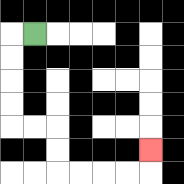{'start': '[1, 1]', 'end': '[6, 6]', 'path_directions': 'L,D,D,D,D,R,R,D,D,R,R,R,R,U', 'path_coordinates': '[[1, 1], [0, 1], [0, 2], [0, 3], [0, 4], [0, 5], [1, 5], [2, 5], [2, 6], [2, 7], [3, 7], [4, 7], [5, 7], [6, 7], [6, 6]]'}